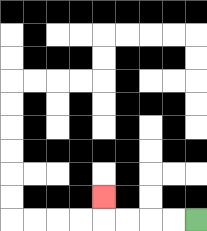{'start': '[8, 9]', 'end': '[4, 8]', 'path_directions': 'L,L,L,L,U', 'path_coordinates': '[[8, 9], [7, 9], [6, 9], [5, 9], [4, 9], [4, 8]]'}